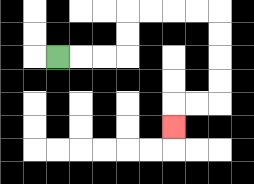{'start': '[2, 2]', 'end': '[7, 5]', 'path_directions': 'R,R,R,U,U,R,R,R,R,D,D,D,D,L,L,D', 'path_coordinates': '[[2, 2], [3, 2], [4, 2], [5, 2], [5, 1], [5, 0], [6, 0], [7, 0], [8, 0], [9, 0], [9, 1], [9, 2], [9, 3], [9, 4], [8, 4], [7, 4], [7, 5]]'}